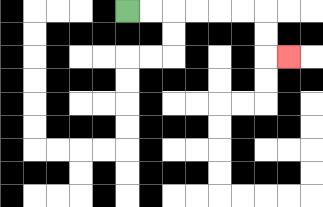{'start': '[5, 0]', 'end': '[12, 2]', 'path_directions': 'R,R,R,R,R,R,D,D,R', 'path_coordinates': '[[5, 0], [6, 0], [7, 0], [8, 0], [9, 0], [10, 0], [11, 0], [11, 1], [11, 2], [12, 2]]'}